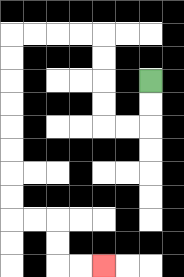{'start': '[6, 3]', 'end': '[4, 11]', 'path_directions': 'D,D,L,L,U,U,U,U,L,L,L,L,D,D,D,D,D,D,D,D,R,R,D,D,R,R', 'path_coordinates': '[[6, 3], [6, 4], [6, 5], [5, 5], [4, 5], [4, 4], [4, 3], [4, 2], [4, 1], [3, 1], [2, 1], [1, 1], [0, 1], [0, 2], [0, 3], [0, 4], [0, 5], [0, 6], [0, 7], [0, 8], [0, 9], [1, 9], [2, 9], [2, 10], [2, 11], [3, 11], [4, 11]]'}